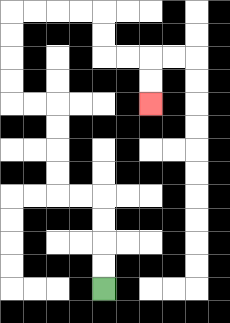{'start': '[4, 12]', 'end': '[6, 4]', 'path_directions': 'U,U,U,U,L,L,U,U,U,U,L,L,U,U,U,U,R,R,R,R,D,D,R,R,D,D', 'path_coordinates': '[[4, 12], [4, 11], [4, 10], [4, 9], [4, 8], [3, 8], [2, 8], [2, 7], [2, 6], [2, 5], [2, 4], [1, 4], [0, 4], [0, 3], [0, 2], [0, 1], [0, 0], [1, 0], [2, 0], [3, 0], [4, 0], [4, 1], [4, 2], [5, 2], [6, 2], [6, 3], [6, 4]]'}